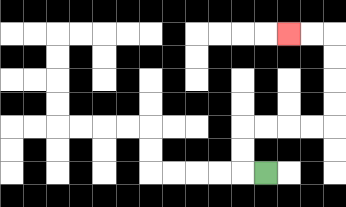{'start': '[11, 7]', 'end': '[12, 1]', 'path_directions': 'L,U,U,R,R,R,R,U,U,U,U,L,L', 'path_coordinates': '[[11, 7], [10, 7], [10, 6], [10, 5], [11, 5], [12, 5], [13, 5], [14, 5], [14, 4], [14, 3], [14, 2], [14, 1], [13, 1], [12, 1]]'}